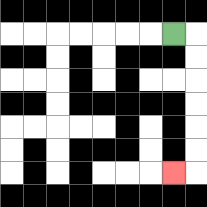{'start': '[7, 1]', 'end': '[7, 7]', 'path_directions': 'R,D,D,D,D,D,D,L', 'path_coordinates': '[[7, 1], [8, 1], [8, 2], [8, 3], [8, 4], [8, 5], [8, 6], [8, 7], [7, 7]]'}